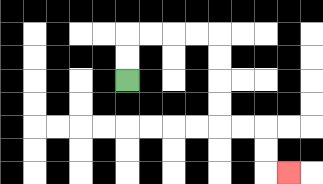{'start': '[5, 3]', 'end': '[12, 7]', 'path_directions': 'U,U,R,R,R,R,D,D,D,D,R,R,D,D,R', 'path_coordinates': '[[5, 3], [5, 2], [5, 1], [6, 1], [7, 1], [8, 1], [9, 1], [9, 2], [9, 3], [9, 4], [9, 5], [10, 5], [11, 5], [11, 6], [11, 7], [12, 7]]'}